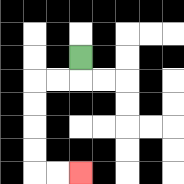{'start': '[3, 2]', 'end': '[3, 7]', 'path_directions': 'D,L,L,D,D,D,D,R,R', 'path_coordinates': '[[3, 2], [3, 3], [2, 3], [1, 3], [1, 4], [1, 5], [1, 6], [1, 7], [2, 7], [3, 7]]'}